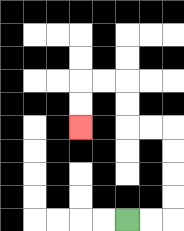{'start': '[5, 9]', 'end': '[3, 5]', 'path_directions': 'R,R,U,U,U,U,L,L,U,U,L,L,D,D', 'path_coordinates': '[[5, 9], [6, 9], [7, 9], [7, 8], [7, 7], [7, 6], [7, 5], [6, 5], [5, 5], [5, 4], [5, 3], [4, 3], [3, 3], [3, 4], [3, 5]]'}